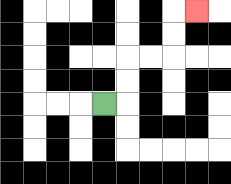{'start': '[4, 4]', 'end': '[8, 0]', 'path_directions': 'R,U,U,R,R,U,U,R', 'path_coordinates': '[[4, 4], [5, 4], [5, 3], [5, 2], [6, 2], [7, 2], [7, 1], [7, 0], [8, 0]]'}